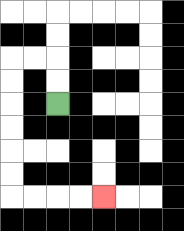{'start': '[2, 4]', 'end': '[4, 8]', 'path_directions': 'U,U,L,L,D,D,D,D,D,D,R,R,R,R', 'path_coordinates': '[[2, 4], [2, 3], [2, 2], [1, 2], [0, 2], [0, 3], [0, 4], [0, 5], [0, 6], [0, 7], [0, 8], [1, 8], [2, 8], [3, 8], [4, 8]]'}